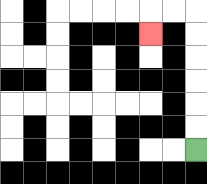{'start': '[8, 6]', 'end': '[6, 1]', 'path_directions': 'U,U,U,U,U,U,L,L,D', 'path_coordinates': '[[8, 6], [8, 5], [8, 4], [8, 3], [8, 2], [8, 1], [8, 0], [7, 0], [6, 0], [6, 1]]'}